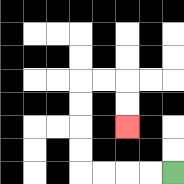{'start': '[7, 7]', 'end': '[5, 5]', 'path_directions': 'L,L,L,L,U,U,U,U,R,R,D,D', 'path_coordinates': '[[7, 7], [6, 7], [5, 7], [4, 7], [3, 7], [3, 6], [3, 5], [3, 4], [3, 3], [4, 3], [5, 3], [5, 4], [5, 5]]'}